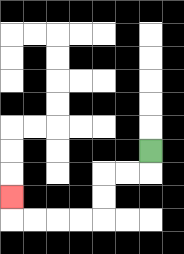{'start': '[6, 6]', 'end': '[0, 8]', 'path_directions': 'D,L,L,D,D,L,L,L,L,U', 'path_coordinates': '[[6, 6], [6, 7], [5, 7], [4, 7], [4, 8], [4, 9], [3, 9], [2, 9], [1, 9], [0, 9], [0, 8]]'}